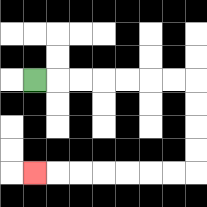{'start': '[1, 3]', 'end': '[1, 7]', 'path_directions': 'R,R,R,R,R,R,R,D,D,D,D,L,L,L,L,L,L,L', 'path_coordinates': '[[1, 3], [2, 3], [3, 3], [4, 3], [5, 3], [6, 3], [7, 3], [8, 3], [8, 4], [8, 5], [8, 6], [8, 7], [7, 7], [6, 7], [5, 7], [4, 7], [3, 7], [2, 7], [1, 7]]'}